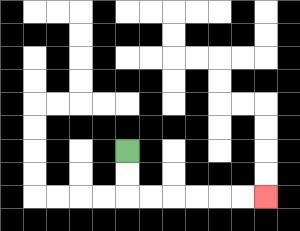{'start': '[5, 6]', 'end': '[11, 8]', 'path_directions': 'D,D,R,R,R,R,R,R', 'path_coordinates': '[[5, 6], [5, 7], [5, 8], [6, 8], [7, 8], [8, 8], [9, 8], [10, 8], [11, 8]]'}